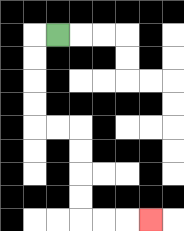{'start': '[2, 1]', 'end': '[6, 9]', 'path_directions': 'L,D,D,D,D,R,R,D,D,D,D,R,R,R', 'path_coordinates': '[[2, 1], [1, 1], [1, 2], [1, 3], [1, 4], [1, 5], [2, 5], [3, 5], [3, 6], [3, 7], [3, 8], [3, 9], [4, 9], [5, 9], [6, 9]]'}